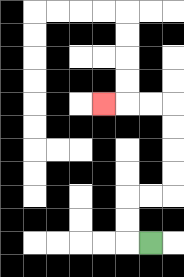{'start': '[6, 10]', 'end': '[4, 4]', 'path_directions': 'L,U,U,R,R,U,U,U,U,L,L,L', 'path_coordinates': '[[6, 10], [5, 10], [5, 9], [5, 8], [6, 8], [7, 8], [7, 7], [7, 6], [7, 5], [7, 4], [6, 4], [5, 4], [4, 4]]'}